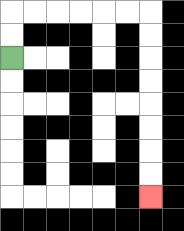{'start': '[0, 2]', 'end': '[6, 8]', 'path_directions': 'U,U,R,R,R,R,R,R,D,D,D,D,D,D,D,D', 'path_coordinates': '[[0, 2], [0, 1], [0, 0], [1, 0], [2, 0], [3, 0], [4, 0], [5, 0], [6, 0], [6, 1], [6, 2], [6, 3], [6, 4], [6, 5], [6, 6], [6, 7], [6, 8]]'}